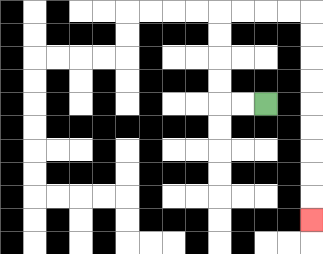{'start': '[11, 4]', 'end': '[13, 9]', 'path_directions': 'L,L,U,U,U,U,R,R,R,R,D,D,D,D,D,D,D,D,D', 'path_coordinates': '[[11, 4], [10, 4], [9, 4], [9, 3], [9, 2], [9, 1], [9, 0], [10, 0], [11, 0], [12, 0], [13, 0], [13, 1], [13, 2], [13, 3], [13, 4], [13, 5], [13, 6], [13, 7], [13, 8], [13, 9]]'}